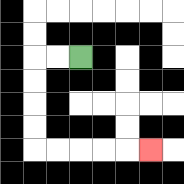{'start': '[3, 2]', 'end': '[6, 6]', 'path_directions': 'L,L,D,D,D,D,R,R,R,R,R', 'path_coordinates': '[[3, 2], [2, 2], [1, 2], [1, 3], [1, 4], [1, 5], [1, 6], [2, 6], [3, 6], [4, 6], [5, 6], [6, 6]]'}